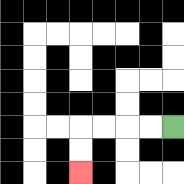{'start': '[7, 5]', 'end': '[3, 7]', 'path_directions': 'L,L,L,L,D,D', 'path_coordinates': '[[7, 5], [6, 5], [5, 5], [4, 5], [3, 5], [3, 6], [3, 7]]'}